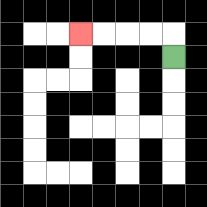{'start': '[7, 2]', 'end': '[3, 1]', 'path_directions': 'U,L,L,L,L', 'path_coordinates': '[[7, 2], [7, 1], [6, 1], [5, 1], [4, 1], [3, 1]]'}